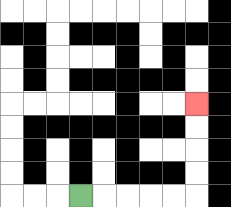{'start': '[3, 8]', 'end': '[8, 4]', 'path_directions': 'R,R,R,R,R,U,U,U,U', 'path_coordinates': '[[3, 8], [4, 8], [5, 8], [6, 8], [7, 8], [8, 8], [8, 7], [8, 6], [8, 5], [8, 4]]'}